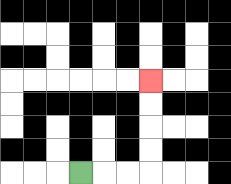{'start': '[3, 7]', 'end': '[6, 3]', 'path_directions': 'R,R,R,U,U,U,U', 'path_coordinates': '[[3, 7], [4, 7], [5, 7], [6, 7], [6, 6], [6, 5], [6, 4], [6, 3]]'}